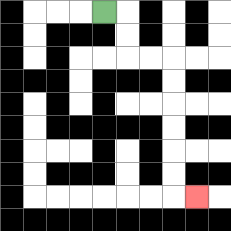{'start': '[4, 0]', 'end': '[8, 8]', 'path_directions': 'R,D,D,R,R,D,D,D,D,D,D,R', 'path_coordinates': '[[4, 0], [5, 0], [5, 1], [5, 2], [6, 2], [7, 2], [7, 3], [7, 4], [7, 5], [7, 6], [7, 7], [7, 8], [8, 8]]'}